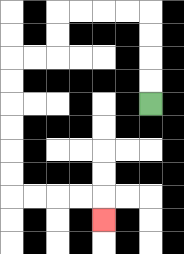{'start': '[6, 4]', 'end': '[4, 9]', 'path_directions': 'U,U,U,U,L,L,L,L,D,D,L,L,D,D,D,D,D,D,R,R,R,R,D', 'path_coordinates': '[[6, 4], [6, 3], [6, 2], [6, 1], [6, 0], [5, 0], [4, 0], [3, 0], [2, 0], [2, 1], [2, 2], [1, 2], [0, 2], [0, 3], [0, 4], [0, 5], [0, 6], [0, 7], [0, 8], [1, 8], [2, 8], [3, 8], [4, 8], [4, 9]]'}